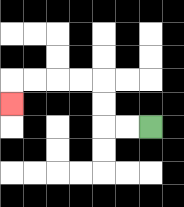{'start': '[6, 5]', 'end': '[0, 4]', 'path_directions': 'L,L,U,U,L,L,L,L,D', 'path_coordinates': '[[6, 5], [5, 5], [4, 5], [4, 4], [4, 3], [3, 3], [2, 3], [1, 3], [0, 3], [0, 4]]'}